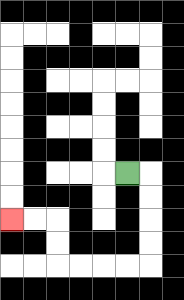{'start': '[5, 7]', 'end': '[0, 9]', 'path_directions': 'R,D,D,D,D,L,L,L,L,U,U,L,L', 'path_coordinates': '[[5, 7], [6, 7], [6, 8], [6, 9], [6, 10], [6, 11], [5, 11], [4, 11], [3, 11], [2, 11], [2, 10], [2, 9], [1, 9], [0, 9]]'}